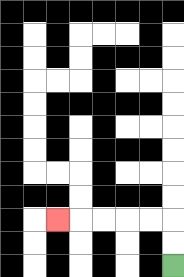{'start': '[7, 11]', 'end': '[2, 9]', 'path_directions': 'U,U,L,L,L,L,L', 'path_coordinates': '[[7, 11], [7, 10], [7, 9], [6, 9], [5, 9], [4, 9], [3, 9], [2, 9]]'}